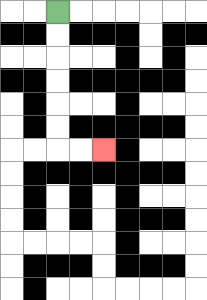{'start': '[2, 0]', 'end': '[4, 6]', 'path_directions': 'D,D,D,D,D,D,R,R', 'path_coordinates': '[[2, 0], [2, 1], [2, 2], [2, 3], [2, 4], [2, 5], [2, 6], [3, 6], [4, 6]]'}